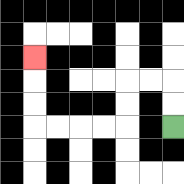{'start': '[7, 5]', 'end': '[1, 2]', 'path_directions': 'U,U,L,L,D,D,L,L,L,L,U,U,U', 'path_coordinates': '[[7, 5], [7, 4], [7, 3], [6, 3], [5, 3], [5, 4], [5, 5], [4, 5], [3, 5], [2, 5], [1, 5], [1, 4], [1, 3], [1, 2]]'}